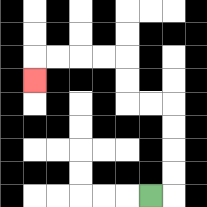{'start': '[6, 8]', 'end': '[1, 3]', 'path_directions': 'R,U,U,U,U,L,L,U,U,L,L,L,L,D', 'path_coordinates': '[[6, 8], [7, 8], [7, 7], [7, 6], [7, 5], [7, 4], [6, 4], [5, 4], [5, 3], [5, 2], [4, 2], [3, 2], [2, 2], [1, 2], [1, 3]]'}